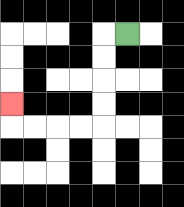{'start': '[5, 1]', 'end': '[0, 4]', 'path_directions': 'L,D,D,D,D,L,L,L,L,U', 'path_coordinates': '[[5, 1], [4, 1], [4, 2], [4, 3], [4, 4], [4, 5], [3, 5], [2, 5], [1, 5], [0, 5], [0, 4]]'}